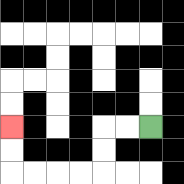{'start': '[6, 5]', 'end': '[0, 5]', 'path_directions': 'L,L,D,D,L,L,L,L,U,U', 'path_coordinates': '[[6, 5], [5, 5], [4, 5], [4, 6], [4, 7], [3, 7], [2, 7], [1, 7], [0, 7], [0, 6], [0, 5]]'}